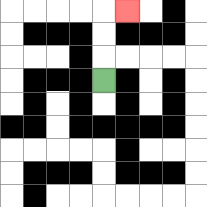{'start': '[4, 3]', 'end': '[5, 0]', 'path_directions': 'U,U,U,R', 'path_coordinates': '[[4, 3], [4, 2], [4, 1], [4, 0], [5, 0]]'}